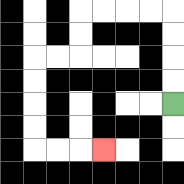{'start': '[7, 4]', 'end': '[4, 6]', 'path_directions': 'U,U,U,U,L,L,L,L,D,D,L,L,D,D,D,D,R,R,R', 'path_coordinates': '[[7, 4], [7, 3], [7, 2], [7, 1], [7, 0], [6, 0], [5, 0], [4, 0], [3, 0], [3, 1], [3, 2], [2, 2], [1, 2], [1, 3], [1, 4], [1, 5], [1, 6], [2, 6], [3, 6], [4, 6]]'}